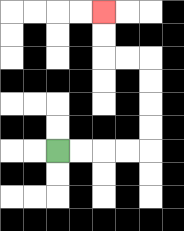{'start': '[2, 6]', 'end': '[4, 0]', 'path_directions': 'R,R,R,R,U,U,U,U,L,L,U,U', 'path_coordinates': '[[2, 6], [3, 6], [4, 6], [5, 6], [6, 6], [6, 5], [6, 4], [6, 3], [6, 2], [5, 2], [4, 2], [4, 1], [4, 0]]'}